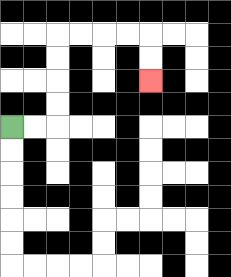{'start': '[0, 5]', 'end': '[6, 3]', 'path_directions': 'R,R,U,U,U,U,R,R,R,R,D,D', 'path_coordinates': '[[0, 5], [1, 5], [2, 5], [2, 4], [2, 3], [2, 2], [2, 1], [3, 1], [4, 1], [5, 1], [6, 1], [6, 2], [6, 3]]'}